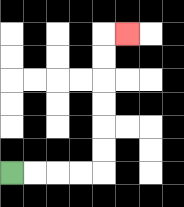{'start': '[0, 7]', 'end': '[5, 1]', 'path_directions': 'R,R,R,R,U,U,U,U,U,U,R', 'path_coordinates': '[[0, 7], [1, 7], [2, 7], [3, 7], [4, 7], [4, 6], [4, 5], [4, 4], [4, 3], [4, 2], [4, 1], [5, 1]]'}